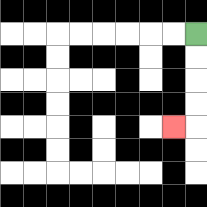{'start': '[8, 1]', 'end': '[7, 5]', 'path_directions': 'D,D,D,D,L', 'path_coordinates': '[[8, 1], [8, 2], [8, 3], [8, 4], [8, 5], [7, 5]]'}